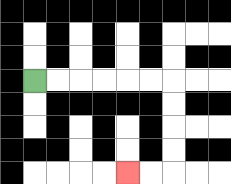{'start': '[1, 3]', 'end': '[5, 7]', 'path_directions': 'R,R,R,R,R,R,D,D,D,D,L,L', 'path_coordinates': '[[1, 3], [2, 3], [3, 3], [4, 3], [5, 3], [6, 3], [7, 3], [7, 4], [7, 5], [7, 6], [7, 7], [6, 7], [5, 7]]'}